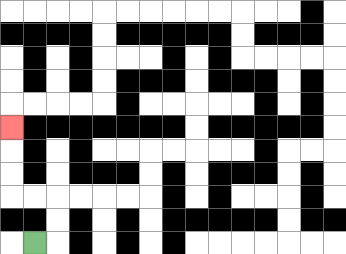{'start': '[1, 10]', 'end': '[0, 5]', 'path_directions': 'R,U,U,L,L,U,U,U', 'path_coordinates': '[[1, 10], [2, 10], [2, 9], [2, 8], [1, 8], [0, 8], [0, 7], [0, 6], [0, 5]]'}